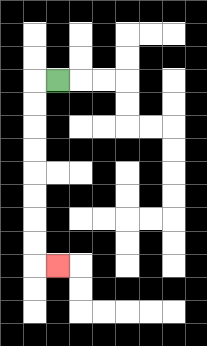{'start': '[2, 3]', 'end': '[2, 11]', 'path_directions': 'L,D,D,D,D,D,D,D,D,R', 'path_coordinates': '[[2, 3], [1, 3], [1, 4], [1, 5], [1, 6], [1, 7], [1, 8], [1, 9], [1, 10], [1, 11], [2, 11]]'}